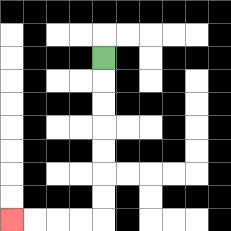{'start': '[4, 2]', 'end': '[0, 9]', 'path_directions': 'D,D,D,D,D,D,D,L,L,L,L', 'path_coordinates': '[[4, 2], [4, 3], [4, 4], [4, 5], [4, 6], [4, 7], [4, 8], [4, 9], [3, 9], [2, 9], [1, 9], [0, 9]]'}